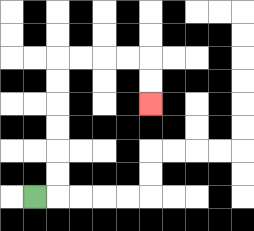{'start': '[1, 8]', 'end': '[6, 4]', 'path_directions': 'R,U,U,U,U,U,U,R,R,R,R,D,D', 'path_coordinates': '[[1, 8], [2, 8], [2, 7], [2, 6], [2, 5], [2, 4], [2, 3], [2, 2], [3, 2], [4, 2], [5, 2], [6, 2], [6, 3], [6, 4]]'}